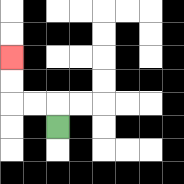{'start': '[2, 5]', 'end': '[0, 2]', 'path_directions': 'U,L,L,U,U', 'path_coordinates': '[[2, 5], [2, 4], [1, 4], [0, 4], [0, 3], [0, 2]]'}